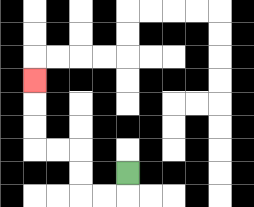{'start': '[5, 7]', 'end': '[1, 3]', 'path_directions': 'D,L,L,U,U,L,L,U,U,U', 'path_coordinates': '[[5, 7], [5, 8], [4, 8], [3, 8], [3, 7], [3, 6], [2, 6], [1, 6], [1, 5], [1, 4], [1, 3]]'}